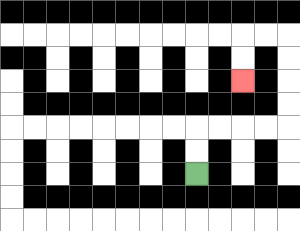{'start': '[8, 7]', 'end': '[10, 3]', 'path_directions': 'U,U,R,R,R,R,U,U,U,U,L,L,D,D', 'path_coordinates': '[[8, 7], [8, 6], [8, 5], [9, 5], [10, 5], [11, 5], [12, 5], [12, 4], [12, 3], [12, 2], [12, 1], [11, 1], [10, 1], [10, 2], [10, 3]]'}